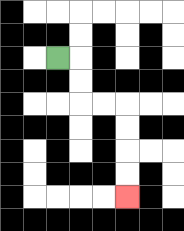{'start': '[2, 2]', 'end': '[5, 8]', 'path_directions': 'R,D,D,R,R,D,D,D,D', 'path_coordinates': '[[2, 2], [3, 2], [3, 3], [3, 4], [4, 4], [5, 4], [5, 5], [5, 6], [5, 7], [5, 8]]'}